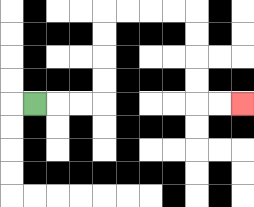{'start': '[1, 4]', 'end': '[10, 4]', 'path_directions': 'R,R,R,U,U,U,U,R,R,R,R,D,D,D,D,R,R', 'path_coordinates': '[[1, 4], [2, 4], [3, 4], [4, 4], [4, 3], [4, 2], [4, 1], [4, 0], [5, 0], [6, 0], [7, 0], [8, 0], [8, 1], [8, 2], [8, 3], [8, 4], [9, 4], [10, 4]]'}